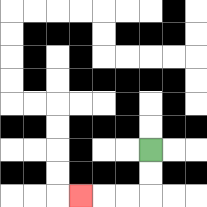{'start': '[6, 6]', 'end': '[3, 8]', 'path_directions': 'D,D,L,L,L', 'path_coordinates': '[[6, 6], [6, 7], [6, 8], [5, 8], [4, 8], [3, 8]]'}